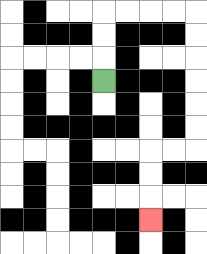{'start': '[4, 3]', 'end': '[6, 9]', 'path_directions': 'U,U,U,R,R,R,R,D,D,D,D,D,D,L,L,D,D,D', 'path_coordinates': '[[4, 3], [4, 2], [4, 1], [4, 0], [5, 0], [6, 0], [7, 0], [8, 0], [8, 1], [8, 2], [8, 3], [8, 4], [8, 5], [8, 6], [7, 6], [6, 6], [6, 7], [6, 8], [6, 9]]'}